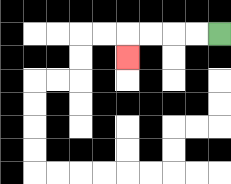{'start': '[9, 1]', 'end': '[5, 2]', 'path_directions': 'L,L,L,L,D', 'path_coordinates': '[[9, 1], [8, 1], [7, 1], [6, 1], [5, 1], [5, 2]]'}